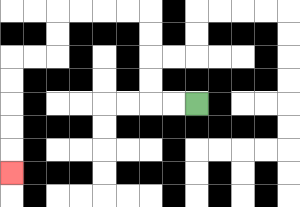{'start': '[8, 4]', 'end': '[0, 7]', 'path_directions': 'L,L,U,U,U,U,L,L,L,L,D,D,L,L,D,D,D,D,D', 'path_coordinates': '[[8, 4], [7, 4], [6, 4], [6, 3], [6, 2], [6, 1], [6, 0], [5, 0], [4, 0], [3, 0], [2, 0], [2, 1], [2, 2], [1, 2], [0, 2], [0, 3], [0, 4], [0, 5], [0, 6], [0, 7]]'}